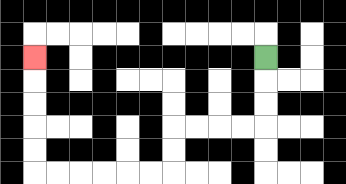{'start': '[11, 2]', 'end': '[1, 2]', 'path_directions': 'D,D,D,L,L,L,L,D,D,L,L,L,L,L,L,U,U,U,U,U', 'path_coordinates': '[[11, 2], [11, 3], [11, 4], [11, 5], [10, 5], [9, 5], [8, 5], [7, 5], [7, 6], [7, 7], [6, 7], [5, 7], [4, 7], [3, 7], [2, 7], [1, 7], [1, 6], [1, 5], [1, 4], [1, 3], [1, 2]]'}